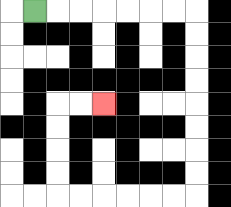{'start': '[1, 0]', 'end': '[4, 4]', 'path_directions': 'R,R,R,R,R,R,R,D,D,D,D,D,D,D,D,L,L,L,L,L,L,U,U,U,U,R,R', 'path_coordinates': '[[1, 0], [2, 0], [3, 0], [4, 0], [5, 0], [6, 0], [7, 0], [8, 0], [8, 1], [8, 2], [8, 3], [8, 4], [8, 5], [8, 6], [8, 7], [8, 8], [7, 8], [6, 8], [5, 8], [4, 8], [3, 8], [2, 8], [2, 7], [2, 6], [2, 5], [2, 4], [3, 4], [4, 4]]'}